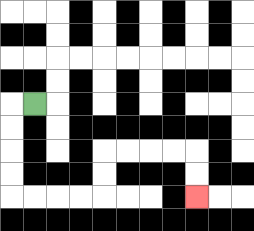{'start': '[1, 4]', 'end': '[8, 8]', 'path_directions': 'L,D,D,D,D,R,R,R,R,U,U,R,R,R,R,D,D', 'path_coordinates': '[[1, 4], [0, 4], [0, 5], [0, 6], [0, 7], [0, 8], [1, 8], [2, 8], [3, 8], [4, 8], [4, 7], [4, 6], [5, 6], [6, 6], [7, 6], [8, 6], [8, 7], [8, 8]]'}